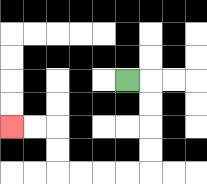{'start': '[5, 3]', 'end': '[0, 5]', 'path_directions': 'R,D,D,D,D,L,L,L,L,U,U,L,L', 'path_coordinates': '[[5, 3], [6, 3], [6, 4], [6, 5], [6, 6], [6, 7], [5, 7], [4, 7], [3, 7], [2, 7], [2, 6], [2, 5], [1, 5], [0, 5]]'}